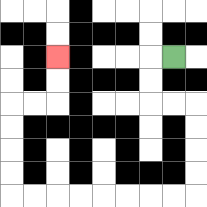{'start': '[7, 2]', 'end': '[2, 2]', 'path_directions': 'L,D,D,R,R,D,D,D,D,L,L,L,L,L,L,L,L,U,U,U,U,R,R,U,U', 'path_coordinates': '[[7, 2], [6, 2], [6, 3], [6, 4], [7, 4], [8, 4], [8, 5], [8, 6], [8, 7], [8, 8], [7, 8], [6, 8], [5, 8], [4, 8], [3, 8], [2, 8], [1, 8], [0, 8], [0, 7], [0, 6], [0, 5], [0, 4], [1, 4], [2, 4], [2, 3], [2, 2]]'}